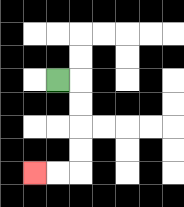{'start': '[2, 3]', 'end': '[1, 7]', 'path_directions': 'R,D,D,D,D,L,L', 'path_coordinates': '[[2, 3], [3, 3], [3, 4], [3, 5], [3, 6], [3, 7], [2, 7], [1, 7]]'}